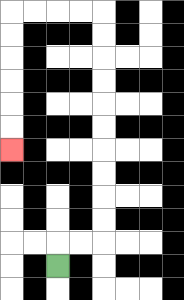{'start': '[2, 11]', 'end': '[0, 6]', 'path_directions': 'U,R,R,U,U,U,U,U,U,U,U,U,U,L,L,L,L,D,D,D,D,D,D', 'path_coordinates': '[[2, 11], [2, 10], [3, 10], [4, 10], [4, 9], [4, 8], [4, 7], [4, 6], [4, 5], [4, 4], [4, 3], [4, 2], [4, 1], [4, 0], [3, 0], [2, 0], [1, 0], [0, 0], [0, 1], [0, 2], [0, 3], [0, 4], [0, 5], [0, 6]]'}